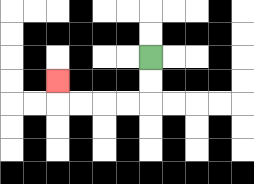{'start': '[6, 2]', 'end': '[2, 3]', 'path_directions': 'D,D,L,L,L,L,U', 'path_coordinates': '[[6, 2], [6, 3], [6, 4], [5, 4], [4, 4], [3, 4], [2, 4], [2, 3]]'}